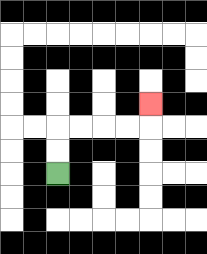{'start': '[2, 7]', 'end': '[6, 4]', 'path_directions': 'U,U,R,R,R,R,U', 'path_coordinates': '[[2, 7], [2, 6], [2, 5], [3, 5], [4, 5], [5, 5], [6, 5], [6, 4]]'}